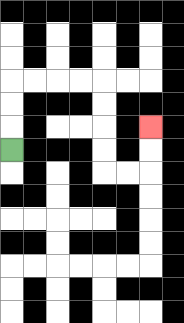{'start': '[0, 6]', 'end': '[6, 5]', 'path_directions': 'U,U,U,R,R,R,R,D,D,D,D,R,R,U,U', 'path_coordinates': '[[0, 6], [0, 5], [0, 4], [0, 3], [1, 3], [2, 3], [3, 3], [4, 3], [4, 4], [4, 5], [4, 6], [4, 7], [5, 7], [6, 7], [6, 6], [6, 5]]'}